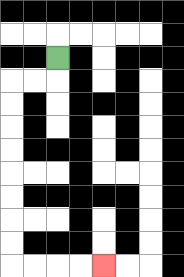{'start': '[2, 2]', 'end': '[4, 11]', 'path_directions': 'D,L,L,D,D,D,D,D,D,D,D,R,R,R,R', 'path_coordinates': '[[2, 2], [2, 3], [1, 3], [0, 3], [0, 4], [0, 5], [0, 6], [0, 7], [0, 8], [0, 9], [0, 10], [0, 11], [1, 11], [2, 11], [3, 11], [4, 11]]'}